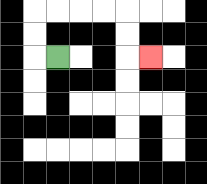{'start': '[2, 2]', 'end': '[6, 2]', 'path_directions': 'L,U,U,R,R,R,R,D,D,R', 'path_coordinates': '[[2, 2], [1, 2], [1, 1], [1, 0], [2, 0], [3, 0], [4, 0], [5, 0], [5, 1], [5, 2], [6, 2]]'}